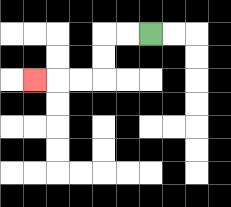{'start': '[6, 1]', 'end': '[1, 3]', 'path_directions': 'L,L,D,D,L,L,L', 'path_coordinates': '[[6, 1], [5, 1], [4, 1], [4, 2], [4, 3], [3, 3], [2, 3], [1, 3]]'}